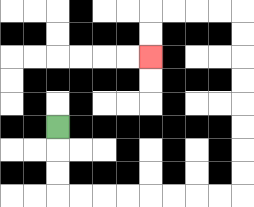{'start': '[2, 5]', 'end': '[6, 2]', 'path_directions': 'D,D,D,R,R,R,R,R,R,R,R,U,U,U,U,U,U,U,U,L,L,L,L,D,D', 'path_coordinates': '[[2, 5], [2, 6], [2, 7], [2, 8], [3, 8], [4, 8], [5, 8], [6, 8], [7, 8], [8, 8], [9, 8], [10, 8], [10, 7], [10, 6], [10, 5], [10, 4], [10, 3], [10, 2], [10, 1], [10, 0], [9, 0], [8, 0], [7, 0], [6, 0], [6, 1], [6, 2]]'}